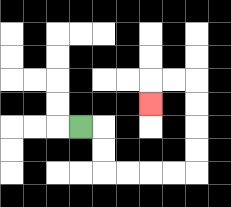{'start': '[3, 5]', 'end': '[6, 4]', 'path_directions': 'R,D,D,R,R,R,R,U,U,U,U,L,L,D', 'path_coordinates': '[[3, 5], [4, 5], [4, 6], [4, 7], [5, 7], [6, 7], [7, 7], [8, 7], [8, 6], [8, 5], [8, 4], [8, 3], [7, 3], [6, 3], [6, 4]]'}